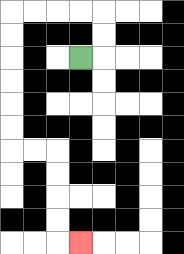{'start': '[3, 2]', 'end': '[3, 10]', 'path_directions': 'R,U,U,L,L,L,L,D,D,D,D,D,D,R,R,D,D,D,D,R', 'path_coordinates': '[[3, 2], [4, 2], [4, 1], [4, 0], [3, 0], [2, 0], [1, 0], [0, 0], [0, 1], [0, 2], [0, 3], [0, 4], [0, 5], [0, 6], [1, 6], [2, 6], [2, 7], [2, 8], [2, 9], [2, 10], [3, 10]]'}